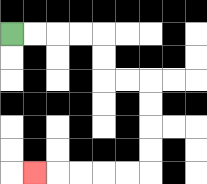{'start': '[0, 1]', 'end': '[1, 7]', 'path_directions': 'R,R,R,R,D,D,R,R,D,D,D,D,L,L,L,L,L', 'path_coordinates': '[[0, 1], [1, 1], [2, 1], [3, 1], [4, 1], [4, 2], [4, 3], [5, 3], [6, 3], [6, 4], [6, 5], [6, 6], [6, 7], [5, 7], [4, 7], [3, 7], [2, 7], [1, 7]]'}